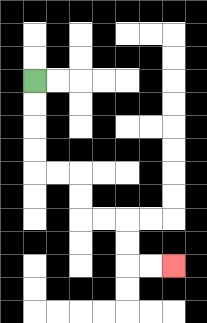{'start': '[1, 3]', 'end': '[7, 11]', 'path_directions': 'D,D,D,D,R,R,D,D,R,R,D,D,R,R', 'path_coordinates': '[[1, 3], [1, 4], [1, 5], [1, 6], [1, 7], [2, 7], [3, 7], [3, 8], [3, 9], [4, 9], [5, 9], [5, 10], [5, 11], [6, 11], [7, 11]]'}